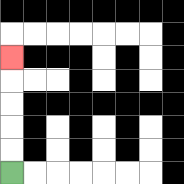{'start': '[0, 7]', 'end': '[0, 2]', 'path_directions': 'U,U,U,U,U', 'path_coordinates': '[[0, 7], [0, 6], [0, 5], [0, 4], [0, 3], [0, 2]]'}